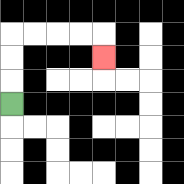{'start': '[0, 4]', 'end': '[4, 2]', 'path_directions': 'U,U,U,R,R,R,R,D', 'path_coordinates': '[[0, 4], [0, 3], [0, 2], [0, 1], [1, 1], [2, 1], [3, 1], [4, 1], [4, 2]]'}